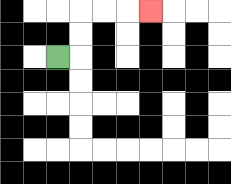{'start': '[2, 2]', 'end': '[6, 0]', 'path_directions': 'R,U,U,R,R,R', 'path_coordinates': '[[2, 2], [3, 2], [3, 1], [3, 0], [4, 0], [5, 0], [6, 0]]'}